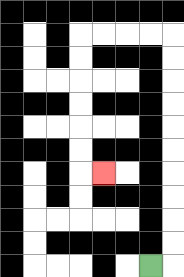{'start': '[6, 11]', 'end': '[4, 7]', 'path_directions': 'R,U,U,U,U,U,U,U,U,U,U,L,L,L,L,D,D,D,D,D,D,R', 'path_coordinates': '[[6, 11], [7, 11], [7, 10], [7, 9], [7, 8], [7, 7], [7, 6], [7, 5], [7, 4], [7, 3], [7, 2], [7, 1], [6, 1], [5, 1], [4, 1], [3, 1], [3, 2], [3, 3], [3, 4], [3, 5], [3, 6], [3, 7], [4, 7]]'}